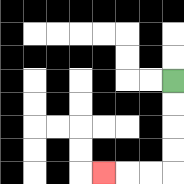{'start': '[7, 3]', 'end': '[4, 7]', 'path_directions': 'D,D,D,D,L,L,L', 'path_coordinates': '[[7, 3], [7, 4], [7, 5], [7, 6], [7, 7], [6, 7], [5, 7], [4, 7]]'}